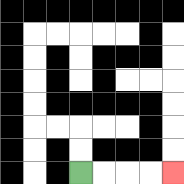{'start': '[3, 7]', 'end': '[7, 7]', 'path_directions': 'R,R,R,R', 'path_coordinates': '[[3, 7], [4, 7], [5, 7], [6, 7], [7, 7]]'}